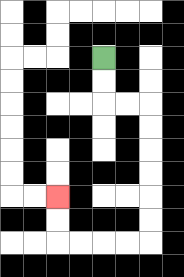{'start': '[4, 2]', 'end': '[2, 8]', 'path_directions': 'D,D,R,R,D,D,D,D,D,D,L,L,L,L,U,U', 'path_coordinates': '[[4, 2], [4, 3], [4, 4], [5, 4], [6, 4], [6, 5], [6, 6], [6, 7], [6, 8], [6, 9], [6, 10], [5, 10], [4, 10], [3, 10], [2, 10], [2, 9], [2, 8]]'}